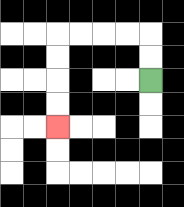{'start': '[6, 3]', 'end': '[2, 5]', 'path_directions': 'U,U,L,L,L,L,D,D,D,D', 'path_coordinates': '[[6, 3], [6, 2], [6, 1], [5, 1], [4, 1], [3, 1], [2, 1], [2, 2], [2, 3], [2, 4], [2, 5]]'}